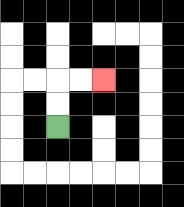{'start': '[2, 5]', 'end': '[4, 3]', 'path_directions': 'U,U,R,R', 'path_coordinates': '[[2, 5], [2, 4], [2, 3], [3, 3], [4, 3]]'}